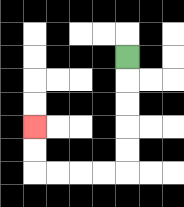{'start': '[5, 2]', 'end': '[1, 5]', 'path_directions': 'D,D,D,D,D,L,L,L,L,U,U', 'path_coordinates': '[[5, 2], [5, 3], [5, 4], [5, 5], [5, 6], [5, 7], [4, 7], [3, 7], [2, 7], [1, 7], [1, 6], [1, 5]]'}